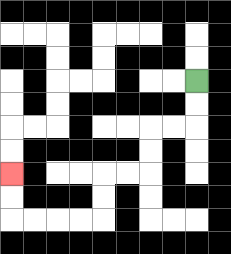{'start': '[8, 3]', 'end': '[0, 7]', 'path_directions': 'D,D,L,L,D,D,L,L,D,D,L,L,L,L,U,U', 'path_coordinates': '[[8, 3], [8, 4], [8, 5], [7, 5], [6, 5], [6, 6], [6, 7], [5, 7], [4, 7], [4, 8], [4, 9], [3, 9], [2, 9], [1, 9], [0, 9], [0, 8], [0, 7]]'}